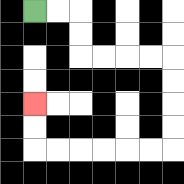{'start': '[1, 0]', 'end': '[1, 4]', 'path_directions': 'R,R,D,D,R,R,R,R,D,D,D,D,L,L,L,L,L,L,U,U', 'path_coordinates': '[[1, 0], [2, 0], [3, 0], [3, 1], [3, 2], [4, 2], [5, 2], [6, 2], [7, 2], [7, 3], [7, 4], [7, 5], [7, 6], [6, 6], [5, 6], [4, 6], [3, 6], [2, 6], [1, 6], [1, 5], [1, 4]]'}